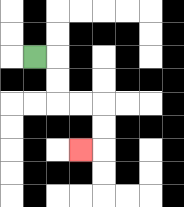{'start': '[1, 2]', 'end': '[3, 6]', 'path_directions': 'R,D,D,R,R,D,D,L', 'path_coordinates': '[[1, 2], [2, 2], [2, 3], [2, 4], [3, 4], [4, 4], [4, 5], [4, 6], [3, 6]]'}